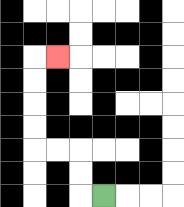{'start': '[4, 8]', 'end': '[2, 2]', 'path_directions': 'L,U,U,L,L,U,U,U,U,R', 'path_coordinates': '[[4, 8], [3, 8], [3, 7], [3, 6], [2, 6], [1, 6], [1, 5], [1, 4], [1, 3], [1, 2], [2, 2]]'}